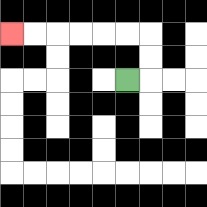{'start': '[5, 3]', 'end': '[0, 1]', 'path_directions': 'R,U,U,L,L,L,L,L,L', 'path_coordinates': '[[5, 3], [6, 3], [6, 2], [6, 1], [5, 1], [4, 1], [3, 1], [2, 1], [1, 1], [0, 1]]'}